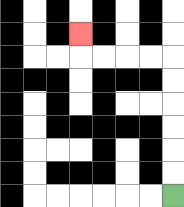{'start': '[7, 8]', 'end': '[3, 1]', 'path_directions': 'U,U,U,U,U,U,L,L,L,L,U', 'path_coordinates': '[[7, 8], [7, 7], [7, 6], [7, 5], [7, 4], [7, 3], [7, 2], [6, 2], [5, 2], [4, 2], [3, 2], [3, 1]]'}